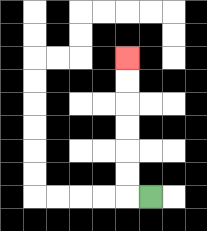{'start': '[6, 8]', 'end': '[5, 2]', 'path_directions': 'L,U,U,U,U,U,U', 'path_coordinates': '[[6, 8], [5, 8], [5, 7], [5, 6], [5, 5], [5, 4], [5, 3], [5, 2]]'}